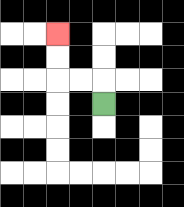{'start': '[4, 4]', 'end': '[2, 1]', 'path_directions': 'U,L,L,U,U', 'path_coordinates': '[[4, 4], [4, 3], [3, 3], [2, 3], [2, 2], [2, 1]]'}